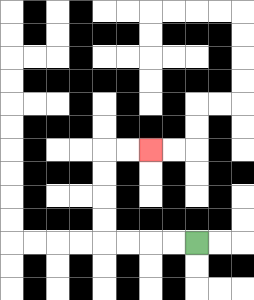{'start': '[8, 10]', 'end': '[6, 6]', 'path_directions': 'L,L,L,L,U,U,U,U,R,R', 'path_coordinates': '[[8, 10], [7, 10], [6, 10], [5, 10], [4, 10], [4, 9], [4, 8], [4, 7], [4, 6], [5, 6], [6, 6]]'}